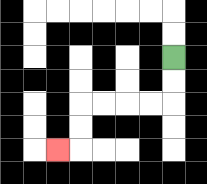{'start': '[7, 2]', 'end': '[2, 6]', 'path_directions': 'D,D,L,L,L,L,D,D,L', 'path_coordinates': '[[7, 2], [7, 3], [7, 4], [6, 4], [5, 4], [4, 4], [3, 4], [3, 5], [3, 6], [2, 6]]'}